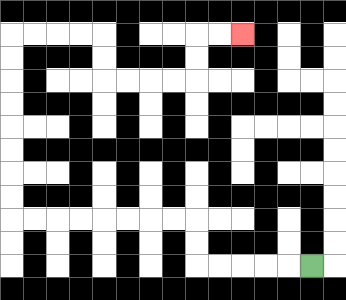{'start': '[13, 11]', 'end': '[10, 1]', 'path_directions': 'L,L,L,L,L,U,U,L,L,L,L,L,L,L,L,U,U,U,U,U,U,U,U,R,R,R,R,D,D,R,R,R,R,U,U,R,R', 'path_coordinates': '[[13, 11], [12, 11], [11, 11], [10, 11], [9, 11], [8, 11], [8, 10], [8, 9], [7, 9], [6, 9], [5, 9], [4, 9], [3, 9], [2, 9], [1, 9], [0, 9], [0, 8], [0, 7], [0, 6], [0, 5], [0, 4], [0, 3], [0, 2], [0, 1], [1, 1], [2, 1], [3, 1], [4, 1], [4, 2], [4, 3], [5, 3], [6, 3], [7, 3], [8, 3], [8, 2], [8, 1], [9, 1], [10, 1]]'}